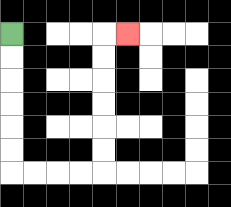{'start': '[0, 1]', 'end': '[5, 1]', 'path_directions': 'D,D,D,D,D,D,R,R,R,R,U,U,U,U,U,U,R', 'path_coordinates': '[[0, 1], [0, 2], [0, 3], [0, 4], [0, 5], [0, 6], [0, 7], [1, 7], [2, 7], [3, 7], [4, 7], [4, 6], [4, 5], [4, 4], [4, 3], [4, 2], [4, 1], [5, 1]]'}